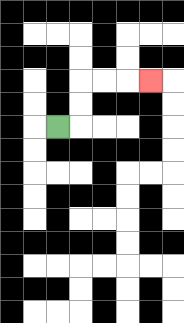{'start': '[2, 5]', 'end': '[6, 3]', 'path_directions': 'R,U,U,R,R,R', 'path_coordinates': '[[2, 5], [3, 5], [3, 4], [3, 3], [4, 3], [5, 3], [6, 3]]'}